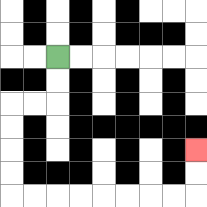{'start': '[2, 2]', 'end': '[8, 6]', 'path_directions': 'D,D,L,L,D,D,D,D,R,R,R,R,R,R,R,R,U,U', 'path_coordinates': '[[2, 2], [2, 3], [2, 4], [1, 4], [0, 4], [0, 5], [0, 6], [0, 7], [0, 8], [1, 8], [2, 8], [3, 8], [4, 8], [5, 8], [6, 8], [7, 8], [8, 8], [8, 7], [8, 6]]'}